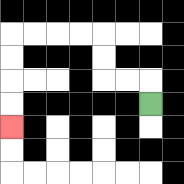{'start': '[6, 4]', 'end': '[0, 5]', 'path_directions': 'U,L,L,U,U,L,L,L,L,D,D,D,D', 'path_coordinates': '[[6, 4], [6, 3], [5, 3], [4, 3], [4, 2], [4, 1], [3, 1], [2, 1], [1, 1], [0, 1], [0, 2], [0, 3], [0, 4], [0, 5]]'}